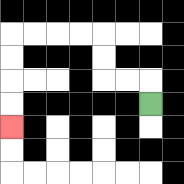{'start': '[6, 4]', 'end': '[0, 5]', 'path_directions': 'U,L,L,U,U,L,L,L,L,D,D,D,D', 'path_coordinates': '[[6, 4], [6, 3], [5, 3], [4, 3], [4, 2], [4, 1], [3, 1], [2, 1], [1, 1], [0, 1], [0, 2], [0, 3], [0, 4], [0, 5]]'}